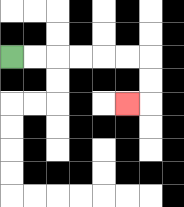{'start': '[0, 2]', 'end': '[5, 4]', 'path_directions': 'R,R,R,R,R,R,D,D,L', 'path_coordinates': '[[0, 2], [1, 2], [2, 2], [3, 2], [4, 2], [5, 2], [6, 2], [6, 3], [6, 4], [5, 4]]'}